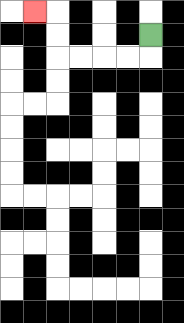{'start': '[6, 1]', 'end': '[1, 0]', 'path_directions': 'D,L,L,L,L,U,U,L', 'path_coordinates': '[[6, 1], [6, 2], [5, 2], [4, 2], [3, 2], [2, 2], [2, 1], [2, 0], [1, 0]]'}